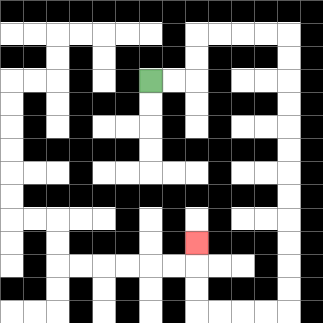{'start': '[6, 3]', 'end': '[8, 10]', 'path_directions': 'R,R,U,U,R,R,R,R,D,D,D,D,D,D,D,D,D,D,D,D,L,L,L,L,U,U,U', 'path_coordinates': '[[6, 3], [7, 3], [8, 3], [8, 2], [8, 1], [9, 1], [10, 1], [11, 1], [12, 1], [12, 2], [12, 3], [12, 4], [12, 5], [12, 6], [12, 7], [12, 8], [12, 9], [12, 10], [12, 11], [12, 12], [12, 13], [11, 13], [10, 13], [9, 13], [8, 13], [8, 12], [8, 11], [8, 10]]'}